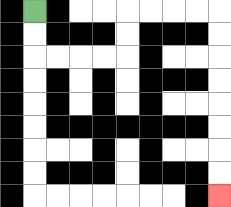{'start': '[1, 0]', 'end': '[9, 8]', 'path_directions': 'D,D,R,R,R,R,U,U,R,R,R,R,D,D,D,D,D,D,D,D', 'path_coordinates': '[[1, 0], [1, 1], [1, 2], [2, 2], [3, 2], [4, 2], [5, 2], [5, 1], [5, 0], [6, 0], [7, 0], [8, 0], [9, 0], [9, 1], [9, 2], [9, 3], [9, 4], [9, 5], [9, 6], [9, 7], [9, 8]]'}